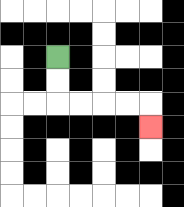{'start': '[2, 2]', 'end': '[6, 5]', 'path_directions': 'D,D,R,R,R,R,D', 'path_coordinates': '[[2, 2], [2, 3], [2, 4], [3, 4], [4, 4], [5, 4], [6, 4], [6, 5]]'}